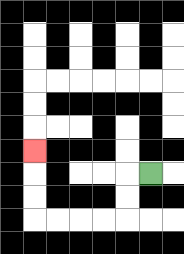{'start': '[6, 7]', 'end': '[1, 6]', 'path_directions': 'L,D,D,L,L,L,L,U,U,U', 'path_coordinates': '[[6, 7], [5, 7], [5, 8], [5, 9], [4, 9], [3, 9], [2, 9], [1, 9], [1, 8], [1, 7], [1, 6]]'}